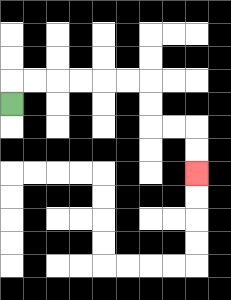{'start': '[0, 4]', 'end': '[8, 7]', 'path_directions': 'U,R,R,R,R,R,R,D,D,R,R,D,D', 'path_coordinates': '[[0, 4], [0, 3], [1, 3], [2, 3], [3, 3], [4, 3], [5, 3], [6, 3], [6, 4], [6, 5], [7, 5], [8, 5], [8, 6], [8, 7]]'}